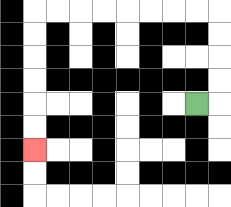{'start': '[8, 4]', 'end': '[1, 6]', 'path_directions': 'R,U,U,U,U,L,L,L,L,L,L,L,L,D,D,D,D,D,D', 'path_coordinates': '[[8, 4], [9, 4], [9, 3], [9, 2], [9, 1], [9, 0], [8, 0], [7, 0], [6, 0], [5, 0], [4, 0], [3, 0], [2, 0], [1, 0], [1, 1], [1, 2], [1, 3], [1, 4], [1, 5], [1, 6]]'}